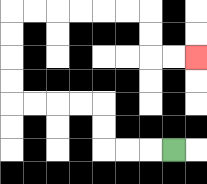{'start': '[7, 6]', 'end': '[8, 2]', 'path_directions': 'L,L,L,U,U,L,L,L,L,U,U,U,U,R,R,R,R,R,R,D,D,R,R', 'path_coordinates': '[[7, 6], [6, 6], [5, 6], [4, 6], [4, 5], [4, 4], [3, 4], [2, 4], [1, 4], [0, 4], [0, 3], [0, 2], [0, 1], [0, 0], [1, 0], [2, 0], [3, 0], [4, 0], [5, 0], [6, 0], [6, 1], [6, 2], [7, 2], [8, 2]]'}